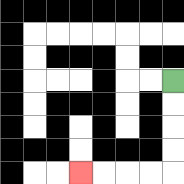{'start': '[7, 3]', 'end': '[3, 7]', 'path_directions': 'D,D,D,D,L,L,L,L', 'path_coordinates': '[[7, 3], [7, 4], [7, 5], [7, 6], [7, 7], [6, 7], [5, 7], [4, 7], [3, 7]]'}